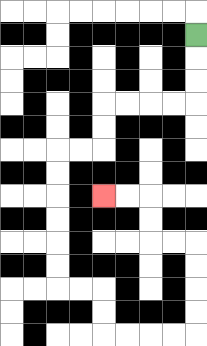{'start': '[8, 1]', 'end': '[4, 8]', 'path_directions': 'D,D,D,L,L,L,L,D,D,L,L,D,D,D,D,D,D,R,R,D,D,R,R,R,R,U,U,U,U,L,L,U,U,L,L', 'path_coordinates': '[[8, 1], [8, 2], [8, 3], [8, 4], [7, 4], [6, 4], [5, 4], [4, 4], [4, 5], [4, 6], [3, 6], [2, 6], [2, 7], [2, 8], [2, 9], [2, 10], [2, 11], [2, 12], [3, 12], [4, 12], [4, 13], [4, 14], [5, 14], [6, 14], [7, 14], [8, 14], [8, 13], [8, 12], [8, 11], [8, 10], [7, 10], [6, 10], [6, 9], [6, 8], [5, 8], [4, 8]]'}